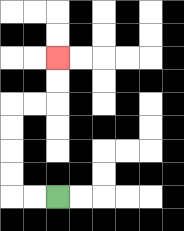{'start': '[2, 8]', 'end': '[2, 2]', 'path_directions': 'L,L,U,U,U,U,R,R,U,U', 'path_coordinates': '[[2, 8], [1, 8], [0, 8], [0, 7], [0, 6], [0, 5], [0, 4], [1, 4], [2, 4], [2, 3], [2, 2]]'}